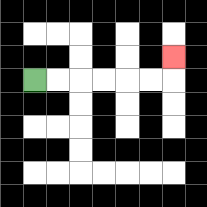{'start': '[1, 3]', 'end': '[7, 2]', 'path_directions': 'R,R,R,R,R,R,U', 'path_coordinates': '[[1, 3], [2, 3], [3, 3], [4, 3], [5, 3], [6, 3], [7, 3], [7, 2]]'}